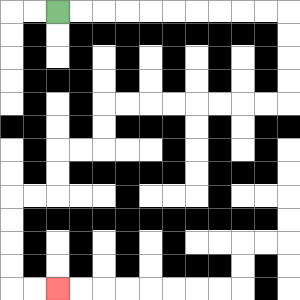{'start': '[2, 0]', 'end': '[2, 12]', 'path_directions': 'R,R,R,R,R,R,R,R,R,R,D,D,D,D,L,L,L,L,L,L,L,L,D,D,L,L,D,D,L,L,D,D,D,D,R,R', 'path_coordinates': '[[2, 0], [3, 0], [4, 0], [5, 0], [6, 0], [7, 0], [8, 0], [9, 0], [10, 0], [11, 0], [12, 0], [12, 1], [12, 2], [12, 3], [12, 4], [11, 4], [10, 4], [9, 4], [8, 4], [7, 4], [6, 4], [5, 4], [4, 4], [4, 5], [4, 6], [3, 6], [2, 6], [2, 7], [2, 8], [1, 8], [0, 8], [0, 9], [0, 10], [0, 11], [0, 12], [1, 12], [2, 12]]'}